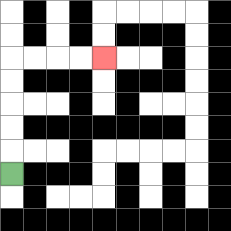{'start': '[0, 7]', 'end': '[4, 2]', 'path_directions': 'U,U,U,U,U,R,R,R,R', 'path_coordinates': '[[0, 7], [0, 6], [0, 5], [0, 4], [0, 3], [0, 2], [1, 2], [2, 2], [3, 2], [4, 2]]'}